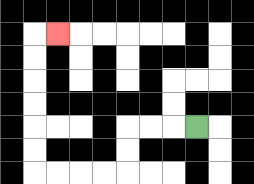{'start': '[8, 5]', 'end': '[2, 1]', 'path_directions': 'L,L,L,D,D,L,L,L,L,U,U,U,U,U,U,R', 'path_coordinates': '[[8, 5], [7, 5], [6, 5], [5, 5], [5, 6], [5, 7], [4, 7], [3, 7], [2, 7], [1, 7], [1, 6], [1, 5], [1, 4], [1, 3], [1, 2], [1, 1], [2, 1]]'}